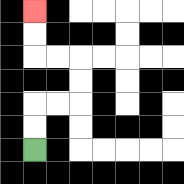{'start': '[1, 6]', 'end': '[1, 0]', 'path_directions': 'U,U,R,R,U,U,L,L,U,U', 'path_coordinates': '[[1, 6], [1, 5], [1, 4], [2, 4], [3, 4], [3, 3], [3, 2], [2, 2], [1, 2], [1, 1], [1, 0]]'}